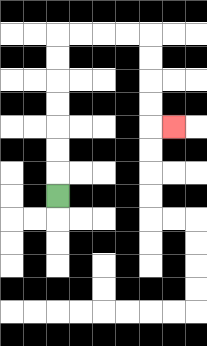{'start': '[2, 8]', 'end': '[7, 5]', 'path_directions': 'U,U,U,U,U,U,U,R,R,R,R,D,D,D,D,R', 'path_coordinates': '[[2, 8], [2, 7], [2, 6], [2, 5], [2, 4], [2, 3], [2, 2], [2, 1], [3, 1], [4, 1], [5, 1], [6, 1], [6, 2], [6, 3], [6, 4], [6, 5], [7, 5]]'}